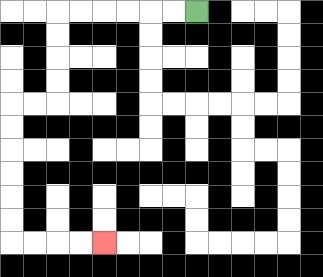{'start': '[8, 0]', 'end': '[4, 10]', 'path_directions': 'L,L,L,L,L,L,D,D,D,D,L,L,D,D,D,D,D,D,R,R,R,R', 'path_coordinates': '[[8, 0], [7, 0], [6, 0], [5, 0], [4, 0], [3, 0], [2, 0], [2, 1], [2, 2], [2, 3], [2, 4], [1, 4], [0, 4], [0, 5], [0, 6], [0, 7], [0, 8], [0, 9], [0, 10], [1, 10], [2, 10], [3, 10], [4, 10]]'}